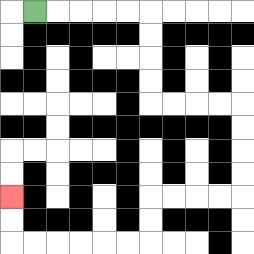{'start': '[1, 0]', 'end': '[0, 8]', 'path_directions': 'R,R,R,R,R,D,D,D,D,R,R,R,R,D,D,D,D,L,L,L,L,D,D,L,L,L,L,L,L,U,U', 'path_coordinates': '[[1, 0], [2, 0], [3, 0], [4, 0], [5, 0], [6, 0], [6, 1], [6, 2], [6, 3], [6, 4], [7, 4], [8, 4], [9, 4], [10, 4], [10, 5], [10, 6], [10, 7], [10, 8], [9, 8], [8, 8], [7, 8], [6, 8], [6, 9], [6, 10], [5, 10], [4, 10], [3, 10], [2, 10], [1, 10], [0, 10], [0, 9], [0, 8]]'}